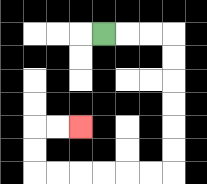{'start': '[4, 1]', 'end': '[3, 5]', 'path_directions': 'R,R,R,D,D,D,D,D,D,L,L,L,L,L,L,U,U,R,R', 'path_coordinates': '[[4, 1], [5, 1], [6, 1], [7, 1], [7, 2], [7, 3], [7, 4], [7, 5], [7, 6], [7, 7], [6, 7], [5, 7], [4, 7], [3, 7], [2, 7], [1, 7], [1, 6], [1, 5], [2, 5], [3, 5]]'}